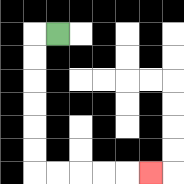{'start': '[2, 1]', 'end': '[6, 7]', 'path_directions': 'L,D,D,D,D,D,D,R,R,R,R,R', 'path_coordinates': '[[2, 1], [1, 1], [1, 2], [1, 3], [1, 4], [1, 5], [1, 6], [1, 7], [2, 7], [3, 7], [4, 7], [5, 7], [6, 7]]'}